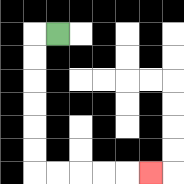{'start': '[2, 1]', 'end': '[6, 7]', 'path_directions': 'L,D,D,D,D,D,D,R,R,R,R,R', 'path_coordinates': '[[2, 1], [1, 1], [1, 2], [1, 3], [1, 4], [1, 5], [1, 6], [1, 7], [2, 7], [3, 7], [4, 7], [5, 7], [6, 7]]'}